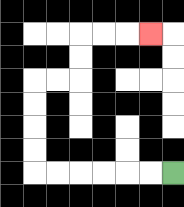{'start': '[7, 7]', 'end': '[6, 1]', 'path_directions': 'L,L,L,L,L,L,U,U,U,U,R,R,U,U,R,R,R', 'path_coordinates': '[[7, 7], [6, 7], [5, 7], [4, 7], [3, 7], [2, 7], [1, 7], [1, 6], [1, 5], [1, 4], [1, 3], [2, 3], [3, 3], [3, 2], [3, 1], [4, 1], [5, 1], [6, 1]]'}